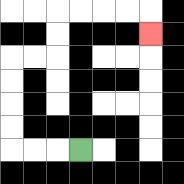{'start': '[3, 6]', 'end': '[6, 1]', 'path_directions': 'L,L,L,U,U,U,U,R,R,U,U,R,R,R,R,D', 'path_coordinates': '[[3, 6], [2, 6], [1, 6], [0, 6], [0, 5], [0, 4], [0, 3], [0, 2], [1, 2], [2, 2], [2, 1], [2, 0], [3, 0], [4, 0], [5, 0], [6, 0], [6, 1]]'}